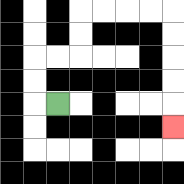{'start': '[2, 4]', 'end': '[7, 5]', 'path_directions': 'L,U,U,R,R,U,U,R,R,R,R,D,D,D,D,D', 'path_coordinates': '[[2, 4], [1, 4], [1, 3], [1, 2], [2, 2], [3, 2], [3, 1], [3, 0], [4, 0], [5, 0], [6, 0], [7, 0], [7, 1], [7, 2], [7, 3], [7, 4], [7, 5]]'}